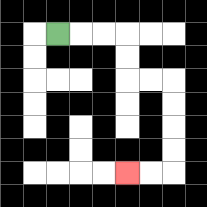{'start': '[2, 1]', 'end': '[5, 7]', 'path_directions': 'R,R,R,D,D,R,R,D,D,D,D,L,L', 'path_coordinates': '[[2, 1], [3, 1], [4, 1], [5, 1], [5, 2], [5, 3], [6, 3], [7, 3], [7, 4], [7, 5], [7, 6], [7, 7], [6, 7], [5, 7]]'}